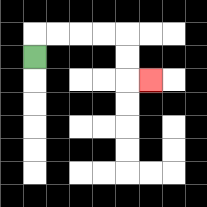{'start': '[1, 2]', 'end': '[6, 3]', 'path_directions': 'U,R,R,R,R,D,D,R', 'path_coordinates': '[[1, 2], [1, 1], [2, 1], [3, 1], [4, 1], [5, 1], [5, 2], [5, 3], [6, 3]]'}